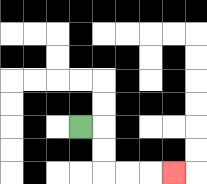{'start': '[3, 5]', 'end': '[7, 7]', 'path_directions': 'R,D,D,R,R,R', 'path_coordinates': '[[3, 5], [4, 5], [4, 6], [4, 7], [5, 7], [6, 7], [7, 7]]'}